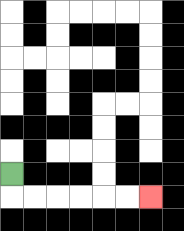{'start': '[0, 7]', 'end': '[6, 8]', 'path_directions': 'D,R,R,R,R,R,R', 'path_coordinates': '[[0, 7], [0, 8], [1, 8], [2, 8], [3, 8], [4, 8], [5, 8], [6, 8]]'}